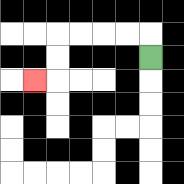{'start': '[6, 2]', 'end': '[1, 3]', 'path_directions': 'U,L,L,L,L,D,D,L', 'path_coordinates': '[[6, 2], [6, 1], [5, 1], [4, 1], [3, 1], [2, 1], [2, 2], [2, 3], [1, 3]]'}